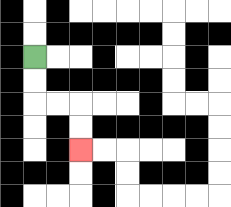{'start': '[1, 2]', 'end': '[3, 6]', 'path_directions': 'D,D,R,R,D,D', 'path_coordinates': '[[1, 2], [1, 3], [1, 4], [2, 4], [3, 4], [3, 5], [3, 6]]'}